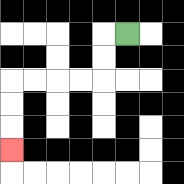{'start': '[5, 1]', 'end': '[0, 6]', 'path_directions': 'L,D,D,L,L,L,L,D,D,D', 'path_coordinates': '[[5, 1], [4, 1], [4, 2], [4, 3], [3, 3], [2, 3], [1, 3], [0, 3], [0, 4], [0, 5], [0, 6]]'}